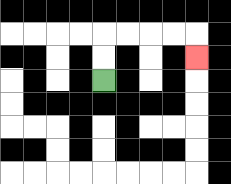{'start': '[4, 3]', 'end': '[8, 2]', 'path_directions': 'U,U,R,R,R,R,D', 'path_coordinates': '[[4, 3], [4, 2], [4, 1], [5, 1], [6, 1], [7, 1], [8, 1], [8, 2]]'}